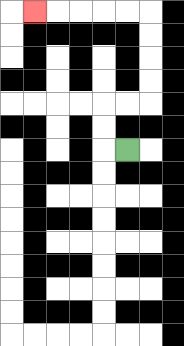{'start': '[5, 6]', 'end': '[1, 0]', 'path_directions': 'L,U,U,R,R,U,U,U,U,L,L,L,L,L', 'path_coordinates': '[[5, 6], [4, 6], [4, 5], [4, 4], [5, 4], [6, 4], [6, 3], [6, 2], [6, 1], [6, 0], [5, 0], [4, 0], [3, 0], [2, 0], [1, 0]]'}